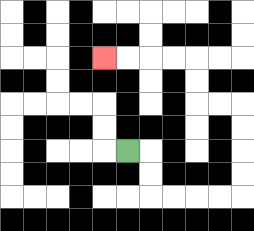{'start': '[5, 6]', 'end': '[4, 2]', 'path_directions': 'R,D,D,R,R,R,R,U,U,U,U,L,L,U,U,L,L,L,L', 'path_coordinates': '[[5, 6], [6, 6], [6, 7], [6, 8], [7, 8], [8, 8], [9, 8], [10, 8], [10, 7], [10, 6], [10, 5], [10, 4], [9, 4], [8, 4], [8, 3], [8, 2], [7, 2], [6, 2], [5, 2], [4, 2]]'}